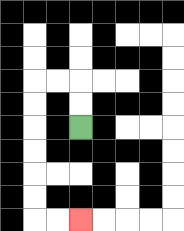{'start': '[3, 5]', 'end': '[3, 9]', 'path_directions': 'U,U,L,L,D,D,D,D,D,D,R,R', 'path_coordinates': '[[3, 5], [3, 4], [3, 3], [2, 3], [1, 3], [1, 4], [1, 5], [1, 6], [1, 7], [1, 8], [1, 9], [2, 9], [3, 9]]'}